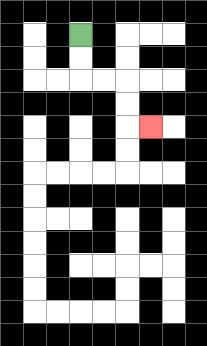{'start': '[3, 1]', 'end': '[6, 5]', 'path_directions': 'D,D,R,R,D,D,R', 'path_coordinates': '[[3, 1], [3, 2], [3, 3], [4, 3], [5, 3], [5, 4], [5, 5], [6, 5]]'}